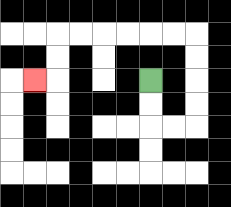{'start': '[6, 3]', 'end': '[1, 3]', 'path_directions': 'D,D,R,R,U,U,U,U,L,L,L,L,L,L,D,D,L', 'path_coordinates': '[[6, 3], [6, 4], [6, 5], [7, 5], [8, 5], [8, 4], [8, 3], [8, 2], [8, 1], [7, 1], [6, 1], [5, 1], [4, 1], [3, 1], [2, 1], [2, 2], [2, 3], [1, 3]]'}